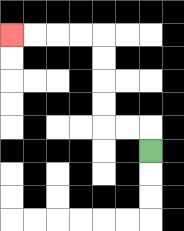{'start': '[6, 6]', 'end': '[0, 1]', 'path_directions': 'U,L,L,U,U,U,U,L,L,L,L', 'path_coordinates': '[[6, 6], [6, 5], [5, 5], [4, 5], [4, 4], [4, 3], [4, 2], [4, 1], [3, 1], [2, 1], [1, 1], [0, 1]]'}